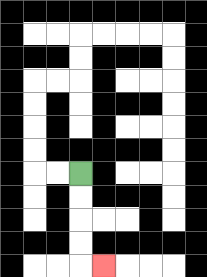{'start': '[3, 7]', 'end': '[4, 11]', 'path_directions': 'D,D,D,D,R', 'path_coordinates': '[[3, 7], [3, 8], [3, 9], [3, 10], [3, 11], [4, 11]]'}